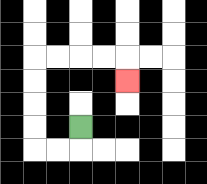{'start': '[3, 5]', 'end': '[5, 3]', 'path_directions': 'D,L,L,U,U,U,U,R,R,R,R,D', 'path_coordinates': '[[3, 5], [3, 6], [2, 6], [1, 6], [1, 5], [1, 4], [1, 3], [1, 2], [2, 2], [3, 2], [4, 2], [5, 2], [5, 3]]'}